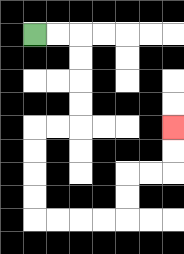{'start': '[1, 1]', 'end': '[7, 5]', 'path_directions': 'R,R,D,D,D,D,L,L,D,D,D,D,R,R,R,R,U,U,R,R,U,U', 'path_coordinates': '[[1, 1], [2, 1], [3, 1], [3, 2], [3, 3], [3, 4], [3, 5], [2, 5], [1, 5], [1, 6], [1, 7], [1, 8], [1, 9], [2, 9], [3, 9], [4, 9], [5, 9], [5, 8], [5, 7], [6, 7], [7, 7], [7, 6], [7, 5]]'}